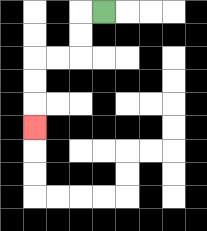{'start': '[4, 0]', 'end': '[1, 5]', 'path_directions': 'L,D,D,L,L,D,D,D', 'path_coordinates': '[[4, 0], [3, 0], [3, 1], [3, 2], [2, 2], [1, 2], [1, 3], [1, 4], [1, 5]]'}